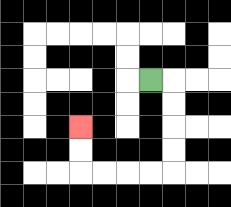{'start': '[6, 3]', 'end': '[3, 5]', 'path_directions': 'R,D,D,D,D,L,L,L,L,U,U', 'path_coordinates': '[[6, 3], [7, 3], [7, 4], [7, 5], [7, 6], [7, 7], [6, 7], [5, 7], [4, 7], [3, 7], [3, 6], [3, 5]]'}